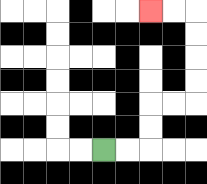{'start': '[4, 6]', 'end': '[6, 0]', 'path_directions': 'R,R,U,U,R,R,U,U,U,U,L,L', 'path_coordinates': '[[4, 6], [5, 6], [6, 6], [6, 5], [6, 4], [7, 4], [8, 4], [8, 3], [8, 2], [8, 1], [8, 0], [7, 0], [6, 0]]'}